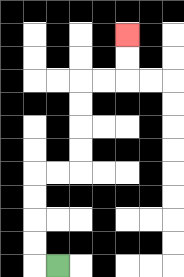{'start': '[2, 11]', 'end': '[5, 1]', 'path_directions': 'L,U,U,U,U,R,R,U,U,U,U,R,R,U,U', 'path_coordinates': '[[2, 11], [1, 11], [1, 10], [1, 9], [1, 8], [1, 7], [2, 7], [3, 7], [3, 6], [3, 5], [3, 4], [3, 3], [4, 3], [5, 3], [5, 2], [5, 1]]'}